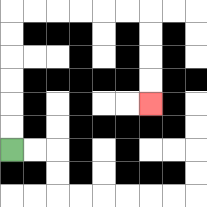{'start': '[0, 6]', 'end': '[6, 4]', 'path_directions': 'U,U,U,U,U,U,R,R,R,R,R,R,D,D,D,D', 'path_coordinates': '[[0, 6], [0, 5], [0, 4], [0, 3], [0, 2], [0, 1], [0, 0], [1, 0], [2, 0], [3, 0], [4, 0], [5, 0], [6, 0], [6, 1], [6, 2], [6, 3], [6, 4]]'}